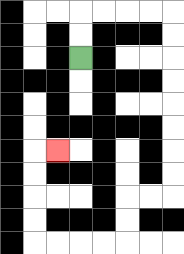{'start': '[3, 2]', 'end': '[2, 6]', 'path_directions': 'U,U,R,R,R,R,D,D,D,D,D,D,D,D,L,L,D,D,L,L,L,L,U,U,U,U,R', 'path_coordinates': '[[3, 2], [3, 1], [3, 0], [4, 0], [5, 0], [6, 0], [7, 0], [7, 1], [7, 2], [7, 3], [7, 4], [7, 5], [7, 6], [7, 7], [7, 8], [6, 8], [5, 8], [5, 9], [5, 10], [4, 10], [3, 10], [2, 10], [1, 10], [1, 9], [1, 8], [1, 7], [1, 6], [2, 6]]'}